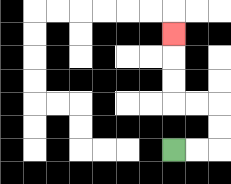{'start': '[7, 6]', 'end': '[7, 1]', 'path_directions': 'R,R,U,U,L,L,U,U,U', 'path_coordinates': '[[7, 6], [8, 6], [9, 6], [9, 5], [9, 4], [8, 4], [7, 4], [7, 3], [7, 2], [7, 1]]'}